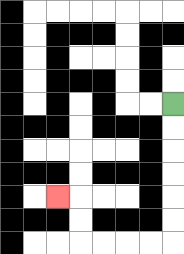{'start': '[7, 4]', 'end': '[2, 8]', 'path_directions': 'D,D,D,D,D,D,L,L,L,L,U,U,L', 'path_coordinates': '[[7, 4], [7, 5], [7, 6], [7, 7], [7, 8], [7, 9], [7, 10], [6, 10], [5, 10], [4, 10], [3, 10], [3, 9], [3, 8], [2, 8]]'}